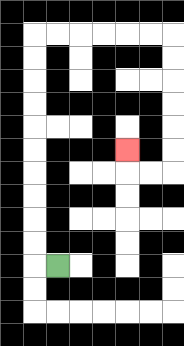{'start': '[2, 11]', 'end': '[5, 6]', 'path_directions': 'L,U,U,U,U,U,U,U,U,U,U,R,R,R,R,R,R,D,D,D,D,D,D,L,L,U', 'path_coordinates': '[[2, 11], [1, 11], [1, 10], [1, 9], [1, 8], [1, 7], [1, 6], [1, 5], [1, 4], [1, 3], [1, 2], [1, 1], [2, 1], [3, 1], [4, 1], [5, 1], [6, 1], [7, 1], [7, 2], [7, 3], [7, 4], [7, 5], [7, 6], [7, 7], [6, 7], [5, 7], [5, 6]]'}